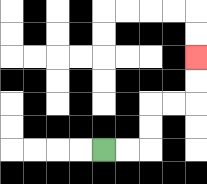{'start': '[4, 6]', 'end': '[8, 2]', 'path_directions': 'R,R,U,U,R,R,U,U', 'path_coordinates': '[[4, 6], [5, 6], [6, 6], [6, 5], [6, 4], [7, 4], [8, 4], [8, 3], [8, 2]]'}